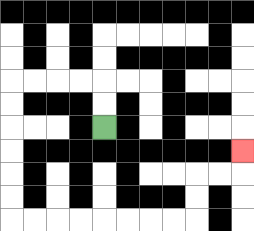{'start': '[4, 5]', 'end': '[10, 6]', 'path_directions': 'U,U,L,L,L,L,D,D,D,D,D,D,R,R,R,R,R,R,R,R,U,U,R,R,U', 'path_coordinates': '[[4, 5], [4, 4], [4, 3], [3, 3], [2, 3], [1, 3], [0, 3], [0, 4], [0, 5], [0, 6], [0, 7], [0, 8], [0, 9], [1, 9], [2, 9], [3, 9], [4, 9], [5, 9], [6, 9], [7, 9], [8, 9], [8, 8], [8, 7], [9, 7], [10, 7], [10, 6]]'}